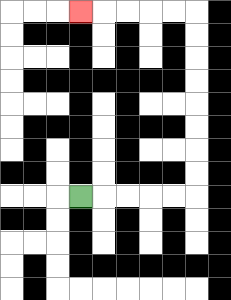{'start': '[3, 8]', 'end': '[3, 0]', 'path_directions': 'R,R,R,R,R,U,U,U,U,U,U,U,U,L,L,L,L,L', 'path_coordinates': '[[3, 8], [4, 8], [5, 8], [6, 8], [7, 8], [8, 8], [8, 7], [8, 6], [8, 5], [8, 4], [8, 3], [8, 2], [8, 1], [8, 0], [7, 0], [6, 0], [5, 0], [4, 0], [3, 0]]'}